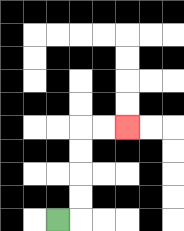{'start': '[2, 9]', 'end': '[5, 5]', 'path_directions': 'R,U,U,U,U,R,R', 'path_coordinates': '[[2, 9], [3, 9], [3, 8], [3, 7], [3, 6], [3, 5], [4, 5], [5, 5]]'}